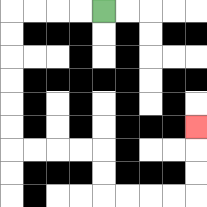{'start': '[4, 0]', 'end': '[8, 5]', 'path_directions': 'L,L,L,L,D,D,D,D,D,D,R,R,R,R,D,D,R,R,R,R,U,U,U', 'path_coordinates': '[[4, 0], [3, 0], [2, 0], [1, 0], [0, 0], [0, 1], [0, 2], [0, 3], [0, 4], [0, 5], [0, 6], [1, 6], [2, 6], [3, 6], [4, 6], [4, 7], [4, 8], [5, 8], [6, 8], [7, 8], [8, 8], [8, 7], [8, 6], [8, 5]]'}